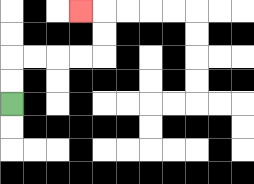{'start': '[0, 4]', 'end': '[3, 0]', 'path_directions': 'U,U,R,R,R,R,U,U,L', 'path_coordinates': '[[0, 4], [0, 3], [0, 2], [1, 2], [2, 2], [3, 2], [4, 2], [4, 1], [4, 0], [3, 0]]'}